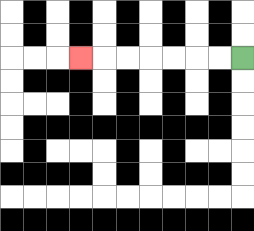{'start': '[10, 2]', 'end': '[3, 2]', 'path_directions': 'L,L,L,L,L,L,L', 'path_coordinates': '[[10, 2], [9, 2], [8, 2], [7, 2], [6, 2], [5, 2], [4, 2], [3, 2]]'}